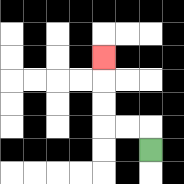{'start': '[6, 6]', 'end': '[4, 2]', 'path_directions': 'U,L,L,U,U,U', 'path_coordinates': '[[6, 6], [6, 5], [5, 5], [4, 5], [4, 4], [4, 3], [4, 2]]'}